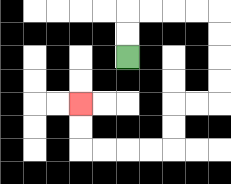{'start': '[5, 2]', 'end': '[3, 4]', 'path_directions': 'U,U,R,R,R,R,D,D,D,D,L,L,D,D,L,L,L,L,U,U', 'path_coordinates': '[[5, 2], [5, 1], [5, 0], [6, 0], [7, 0], [8, 0], [9, 0], [9, 1], [9, 2], [9, 3], [9, 4], [8, 4], [7, 4], [7, 5], [7, 6], [6, 6], [5, 6], [4, 6], [3, 6], [3, 5], [3, 4]]'}